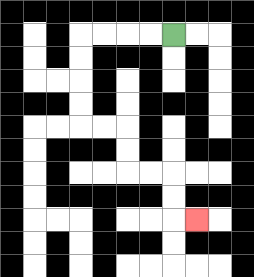{'start': '[7, 1]', 'end': '[8, 9]', 'path_directions': 'L,L,L,L,D,D,D,D,R,R,D,D,R,R,D,D,R', 'path_coordinates': '[[7, 1], [6, 1], [5, 1], [4, 1], [3, 1], [3, 2], [3, 3], [3, 4], [3, 5], [4, 5], [5, 5], [5, 6], [5, 7], [6, 7], [7, 7], [7, 8], [7, 9], [8, 9]]'}